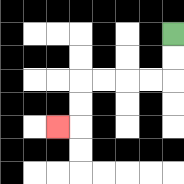{'start': '[7, 1]', 'end': '[2, 5]', 'path_directions': 'D,D,L,L,L,L,D,D,L', 'path_coordinates': '[[7, 1], [7, 2], [7, 3], [6, 3], [5, 3], [4, 3], [3, 3], [3, 4], [3, 5], [2, 5]]'}